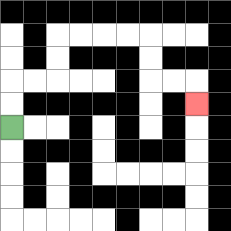{'start': '[0, 5]', 'end': '[8, 4]', 'path_directions': 'U,U,R,R,U,U,R,R,R,R,D,D,R,R,D', 'path_coordinates': '[[0, 5], [0, 4], [0, 3], [1, 3], [2, 3], [2, 2], [2, 1], [3, 1], [4, 1], [5, 1], [6, 1], [6, 2], [6, 3], [7, 3], [8, 3], [8, 4]]'}